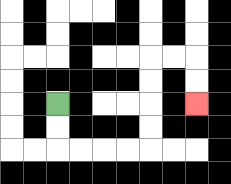{'start': '[2, 4]', 'end': '[8, 4]', 'path_directions': 'D,D,R,R,R,R,U,U,U,U,R,R,D,D', 'path_coordinates': '[[2, 4], [2, 5], [2, 6], [3, 6], [4, 6], [5, 6], [6, 6], [6, 5], [6, 4], [6, 3], [6, 2], [7, 2], [8, 2], [8, 3], [8, 4]]'}